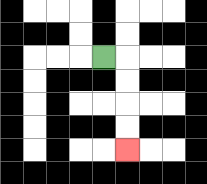{'start': '[4, 2]', 'end': '[5, 6]', 'path_directions': 'R,D,D,D,D', 'path_coordinates': '[[4, 2], [5, 2], [5, 3], [5, 4], [5, 5], [5, 6]]'}